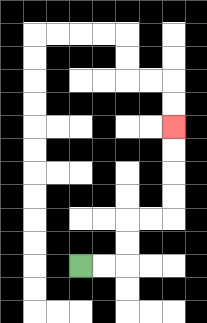{'start': '[3, 11]', 'end': '[7, 5]', 'path_directions': 'R,R,U,U,R,R,U,U,U,U', 'path_coordinates': '[[3, 11], [4, 11], [5, 11], [5, 10], [5, 9], [6, 9], [7, 9], [7, 8], [7, 7], [7, 6], [7, 5]]'}